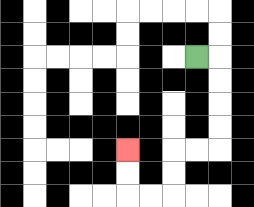{'start': '[8, 2]', 'end': '[5, 6]', 'path_directions': 'R,D,D,D,D,L,L,D,D,L,L,U,U', 'path_coordinates': '[[8, 2], [9, 2], [9, 3], [9, 4], [9, 5], [9, 6], [8, 6], [7, 6], [7, 7], [7, 8], [6, 8], [5, 8], [5, 7], [5, 6]]'}